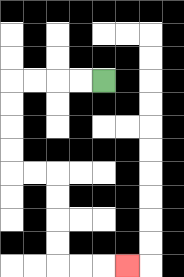{'start': '[4, 3]', 'end': '[5, 11]', 'path_directions': 'L,L,L,L,D,D,D,D,R,R,D,D,D,D,R,R,R', 'path_coordinates': '[[4, 3], [3, 3], [2, 3], [1, 3], [0, 3], [0, 4], [0, 5], [0, 6], [0, 7], [1, 7], [2, 7], [2, 8], [2, 9], [2, 10], [2, 11], [3, 11], [4, 11], [5, 11]]'}